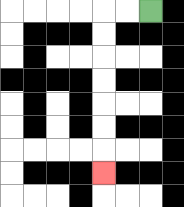{'start': '[6, 0]', 'end': '[4, 7]', 'path_directions': 'L,L,D,D,D,D,D,D,D', 'path_coordinates': '[[6, 0], [5, 0], [4, 0], [4, 1], [4, 2], [4, 3], [4, 4], [4, 5], [4, 6], [4, 7]]'}